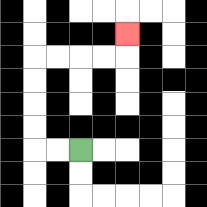{'start': '[3, 6]', 'end': '[5, 1]', 'path_directions': 'L,L,U,U,U,U,R,R,R,R,U', 'path_coordinates': '[[3, 6], [2, 6], [1, 6], [1, 5], [1, 4], [1, 3], [1, 2], [2, 2], [3, 2], [4, 2], [5, 2], [5, 1]]'}